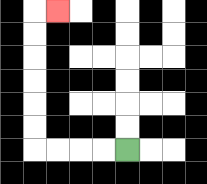{'start': '[5, 6]', 'end': '[2, 0]', 'path_directions': 'L,L,L,L,U,U,U,U,U,U,R', 'path_coordinates': '[[5, 6], [4, 6], [3, 6], [2, 6], [1, 6], [1, 5], [1, 4], [1, 3], [1, 2], [1, 1], [1, 0], [2, 0]]'}